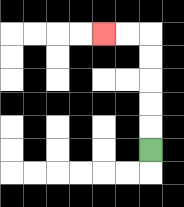{'start': '[6, 6]', 'end': '[4, 1]', 'path_directions': 'U,U,U,U,U,L,L', 'path_coordinates': '[[6, 6], [6, 5], [6, 4], [6, 3], [6, 2], [6, 1], [5, 1], [4, 1]]'}